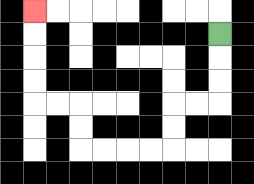{'start': '[9, 1]', 'end': '[1, 0]', 'path_directions': 'D,D,D,L,L,D,D,L,L,L,L,U,U,L,L,U,U,U,U', 'path_coordinates': '[[9, 1], [9, 2], [9, 3], [9, 4], [8, 4], [7, 4], [7, 5], [7, 6], [6, 6], [5, 6], [4, 6], [3, 6], [3, 5], [3, 4], [2, 4], [1, 4], [1, 3], [1, 2], [1, 1], [1, 0]]'}